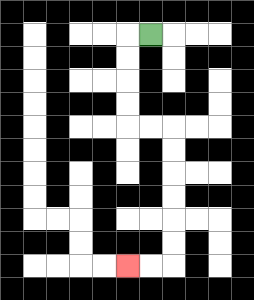{'start': '[6, 1]', 'end': '[5, 11]', 'path_directions': 'L,D,D,D,D,R,R,D,D,D,D,D,D,L,L', 'path_coordinates': '[[6, 1], [5, 1], [5, 2], [5, 3], [5, 4], [5, 5], [6, 5], [7, 5], [7, 6], [7, 7], [7, 8], [7, 9], [7, 10], [7, 11], [6, 11], [5, 11]]'}